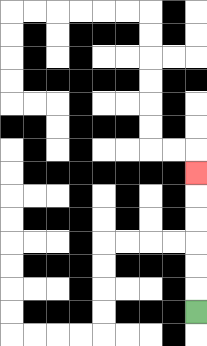{'start': '[8, 13]', 'end': '[8, 7]', 'path_directions': 'U,U,U,U,U,U', 'path_coordinates': '[[8, 13], [8, 12], [8, 11], [8, 10], [8, 9], [8, 8], [8, 7]]'}